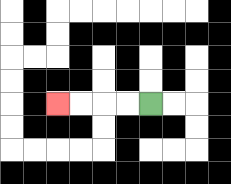{'start': '[6, 4]', 'end': '[2, 4]', 'path_directions': 'L,L,L,L', 'path_coordinates': '[[6, 4], [5, 4], [4, 4], [3, 4], [2, 4]]'}